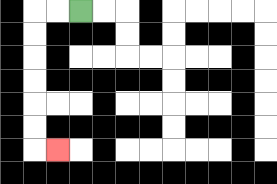{'start': '[3, 0]', 'end': '[2, 6]', 'path_directions': 'L,L,D,D,D,D,D,D,R', 'path_coordinates': '[[3, 0], [2, 0], [1, 0], [1, 1], [1, 2], [1, 3], [1, 4], [1, 5], [1, 6], [2, 6]]'}